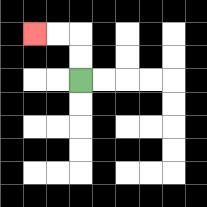{'start': '[3, 3]', 'end': '[1, 1]', 'path_directions': 'U,U,L,L', 'path_coordinates': '[[3, 3], [3, 2], [3, 1], [2, 1], [1, 1]]'}